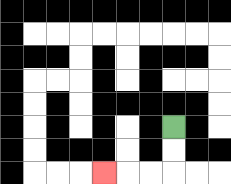{'start': '[7, 5]', 'end': '[4, 7]', 'path_directions': 'D,D,L,L,L', 'path_coordinates': '[[7, 5], [7, 6], [7, 7], [6, 7], [5, 7], [4, 7]]'}